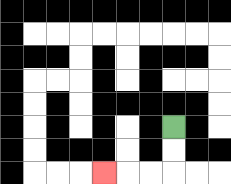{'start': '[7, 5]', 'end': '[4, 7]', 'path_directions': 'D,D,L,L,L', 'path_coordinates': '[[7, 5], [7, 6], [7, 7], [6, 7], [5, 7], [4, 7]]'}